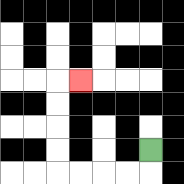{'start': '[6, 6]', 'end': '[3, 3]', 'path_directions': 'D,L,L,L,L,U,U,U,U,R', 'path_coordinates': '[[6, 6], [6, 7], [5, 7], [4, 7], [3, 7], [2, 7], [2, 6], [2, 5], [2, 4], [2, 3], [3, 3]]'}